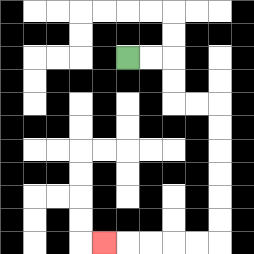{'start': '[5, 2]', 'end': '[4, 10]', 'path_directions': 'R,R,D,D,R,R,D,D,D,D,D,D,L,L,L,L,L', 'path_coordinates': '[[5, 2], [6, 2], [7, 2], [7, 3], [7, 4], [8, 4], [9, 4], [9, 5], [9, 6], [9, 7], [9, 8], [9, 9], [9, 10], [8, 10], [7, 10], [6, 10], [5, 10], [4, 10]]'}